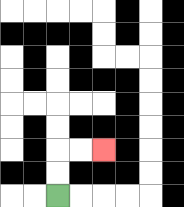{'start': '[2, 8]', 'end': '[4, 6]', 'path_directions': 'U,U,R,R', 'path_coordinates': '[[2, 8], [2, 7], [2, 6], [3, 6], [4, 6]]'}